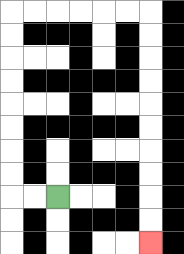{'start': '[2, 8]', 'end': '[6, 10]', 'path_directions': 'L,L,U,U,U,U,U,U,U,U,R,R,R,R,R,R,D,D,D,D,D,D,D,D,D,D', 'path_coordinates': '[[2, 8], [1, 8], [0, 8], [0, 7], [0, 6], [0, 5], [0, 4], [0, 3], [0, 2], [0, 1], [0, 0], [1, 0], [2, 0], [3, 0], [4, 0], [5, 0], [6, 0], [6, 1], [6, 2], [6, 3], [6, 4], [6, 5], [6, 6], [6, 7], [6, 8], [6, 9], [6, 10]]'}